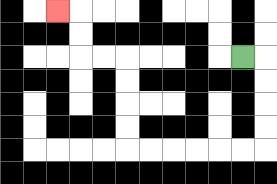{'start': '[10, 2]', 'end': '[2, 0]', 'path_directions': 'R,D,D,D,D,L,L,L,L,L,L,U,U,U,U,L,L,U,U,L', 'path_coordinates': '[[10, 2], [11, 2], [11, 3], [11, 4], [11, 5], [11, 6], [10, 6], [9, 6], [8, 6], [7, 6], [6, 6], [5, 6], [5, 5], [5, 4], [5, 3], [5, 2], [4, 2], [3, 2], [3, 1], [3, 0], [2, 0]]'}